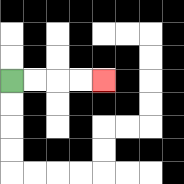{'start': '[0, 3]', 'end': '[4, 3]', 'path_directions': 'R,R,R,R', 'path_coordinates': '[[0, 3], [1, 3], [2, 3], [3, 3], [4, 3]]'}